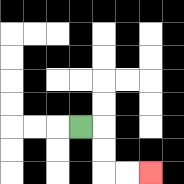{'start': '[3, 5]', 'end': '[6, 7]', 'path_directions': 'R,D,D,R,R', 'path_coordinates': '[[3, 5], [4, 5], [4, 6], [4, 7], [5, 7], [6, 7]]'}